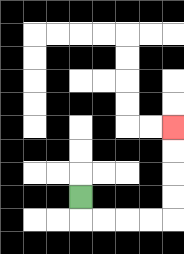{'start': '[3, 8]', 'end': '[7, 5]', 'path_directions': 'D,R,R,R,R,U,U,U,U', 'path_coordinates': '[[3, 8], [3, 9], [4, 9], [5, 9], [6, 9], [7, 9], [7, 8], [7, 7], [7, 6], [7, 5]]'}